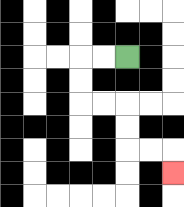{'start': '[5, 2]', 'end': '[7, 7]', 'path_directions': 'L,L,D,D,R,R,D,D,R,R,D', 'path_coordinates': '[[5, 2], [4, 2], [3, 2], [3, 3], [3, 4], [4, 4], [5, 4], [5, 5], [5, 6], [6, 6], [7, 6], [7, 7]]'}